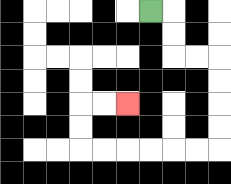{'start': '[6, 0]', 'end': '[5, 4]', 'path_directions': 'R,D,D,R,R,D,D,D,D,L,L,L,L,L,L,U,U,R,R', 'path_coordinates': '[[6, 0], [7, 0], [7, 1], [7, 2], [8, 2], [9, 2], [9, 3], [9, 4], [9, 5], [9, 6], [8, 6], [7, 6], [6, 6], [5, 6], [4, 6], [3, 6], [3, 5], [3, 4], [4, 4], [5, 4]]'}